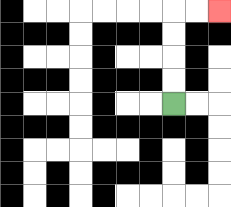{'start': '[7, 4]', 'end': '[9, 0]', 'path_directions': 'U,U,U,U,R,R', 'path_coordinates': '[[7, 4], [7, 3], [7, 2], [7, 1], [7, 0], [8, 0], [9, 0]]'}